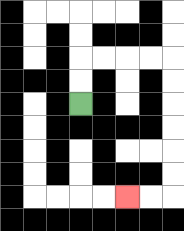{'start': '[3, 4]', 'end': '[5, 8]', 'path_directions': 'U,U,R,R,R,R,D,D,D,D,D,D,L,L', 'path_coordinates': '[[3, 4], [3, 3], [3, 2], [4, 2], [5, 2], [6, 2], [7, 2], [7, 3], [7, 4], [7, 5], [7, 6], [7, 7], [7, 8], [6, 8], [5, 8]]'}